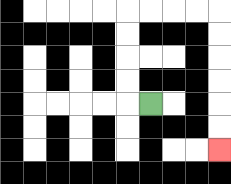{'start': '[6, 4]', 'end': '[9, 6]', 'path_directions': 'L,U,U,U,U,R,R,R,R,D,D,D,D,D,D', 'path_coordinates': '[[6, 4], [5, 4], [5, 3], [5, 2], [5, 1], [5, 0], [6, 0], [7, 0], [8, 0], [9, 0], [9, 1], [9, 2], [9, 3], [9, 4], [9, 5], [9, 6]]'}